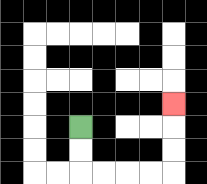{'start': '[3, 5]', 'end': '[7, 4]', 'path_directions': 'D,D,R,R,R,R,U,U,U', 'path_coordinates': '[[3, 5], [3, 6], [3, 7], [4, 7], [5, 7], [6, 7], [7, 7], [7, 6], [7, 5], [7, 4]]'}